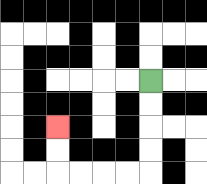{'start': '[6, 3]', 'end': '[2, 5]', 'path_directions': 'D,D,D,D,L,L,L,L,U,U', 'path_coordinates': '[[6, 3], [6, 4], [6, 5], [6, 6], [6, 7], [5, 7], [4, 7], [3, 7], [2, 7], [2, 6], [2, 5]]'}